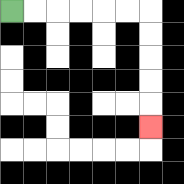{'start': '[0, 0]', 'end': '[6, 5]', 'path_directions': 'R,R,R,R,R,R,D,D,D,D,D', 'path_coordinates': '[[0, 0], [1, 0], [2, 0], [3, 0], [4, 0], [5, 0], [6, 0], [6, 1], [6, 2], [6, 3], [6, 4], [6, 5]]'}